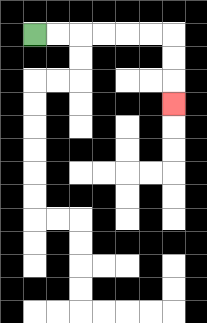{'start': '[1, 1]', 'end': '[7, 4]', 'path_directions': 'R,R,R,R,R,R,D,D,D', 'path_coordinates': '[[1, 1], [2, 1], [3, 1], [4, 1], [5, 1], [6, 1], [7, 1], [7, 2], [7, 3], [7, 4]]'}